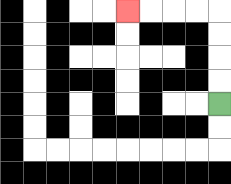{'start': '[9, 4]', 'end': '[5, 0]', 'path_directions': 'U,U,U,U,L,L,L,L', 'path_coordinates': '[[9, 4], [9, 3], [9, 2], [9, 1], [9, 0], [8, 0], [7, 0], [6, 0], [5, 0]]'}